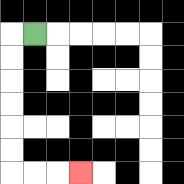{'start': '[1, 1]', 'end': '[3, 7]', 'path_directions': 'L,D,D,D,D,D,D,R,R,R', 'path_coordinates': '[[1, 1], [0, 1], [0, 2], [0, 3], [0, 4], [0, 5], [0, 6], [0, 7], [1, 7], [2, 7], [3, 7]]'}